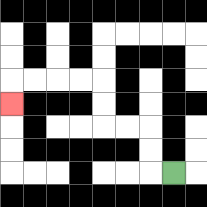{'start': '[7, 7]', 'end': '[0, 4]', 'path_directions': 'L,U,U,L,L,U,U,L,L,L,L,D', 'path_coordinates': '[[7, 7], [6, 7], [6, 6], [6, 5], [5, 5], [4, 5], [4, 4], [4, 3], [3, 3], [2, 3], [1, 3], [0, 3], [0, 4]]'}